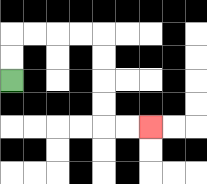{'start': '[0, 3]', 'end': '[6, 5]', 'path_directions': 'U,U,R,R,R,R,D,D,D,D,R,R', 'path_coordinates': '[[0, 3], [0, 2], [0, 1], [1, 1], [2, 1], [3, 1], [4, 1], [4, 2], [4, 3], [4, 4], [4, 5], [5, 5], [6, 5]]'}